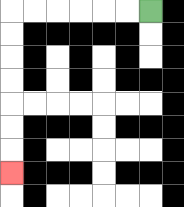{'start': '[6, 0]', 'end': '[0, 7]', 'path_directions': 'L,L,L,L,L,L,D,D,D,D,D,D,D', 'path_coordinates': '[[6, 0], [5, 0], [4, 0], [3, 0], [2, 0], [1, 0], [0, 0], [0, 1], [0, 2], [0, 3], [0, 4], [0, 5], [0, 6], [0, 7]]'}